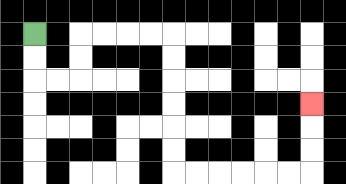{'start': '[1, 1]', 'end': '[13, 4]', 'path_directions': 'D,D,R,R,U,U,R,R,R,R,D,D,D,D,D,D,R,R,R,R,R,R,U,U,U', 'path_coordinates': '[[1, 1], [1, 2], [1, 3], [2, 3], [3, 3], [3, 2], [3, 1], [4, 1], [5, 1], [6, 1], [7, 1], [7, 2], [7, 3], [7, 4], [7, 5], [7, 6], [7, 7], [8, 7], [9, 7], [10, 7], [11, 7], [12, 7], [13, 7], [13, 6], [13, 5], [13, 4]]'}